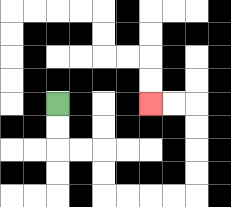{'start': '[2, 4]', 'end': '[6, 4]', 'path_directions': 'D,D,R,R,D,D,R,R,R,R,U,U,U,U,L,L', 'path_coordinates': '[[2, 4], [2, 5], [2, 6], [3, 6], [4, 6], [4, 7], [4, 8], [5, 8], [6, 8], [7, 8], [8, 8], [8, 7], [8, 6], [8, 5], [8, 4], [7, 4], [6, 4]]'}